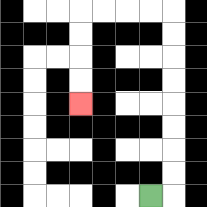{'start': '[6, 8]', 'end': '[3, 4]', 'path_directions': 'R,U,U,U,U,U,U,U,U,L,L,L,L,D,D,D,D', 'path_coordinates': '[[6, 8], [7, 8], [7, 7], [7, 6], [7, 5], [7, 4], [7, 3], [7, 2], [7, 1], [7, 0], [6, 0], [5, 0], [4, 0], [3, 0], [3, 1], [3, 2], [3, 3], [3, 4]]'}